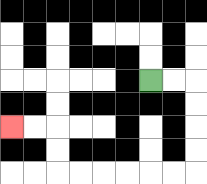{'start': '[6, 3]', 'end': '[0, 5]', 'path_directions': 'R,R,D,D,D,D,L,L,L,L,L,L,U,U,L,L', 'path_coordinates': '[[6, 3], [7, 3], [8, 3], [8, 4], [8, 5], [8, 6], [8, 7], [7, 7], [6, 7], [5, 7], [4, 7], [3, 7], [2, 7], [2, 6], [2, 5], [1, 5], [0, 5]]'}